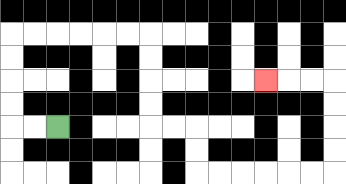{'start': '[2, 5]', 'end': '[11, 3]', 'path_directions': 'L,L,U,U,U,U,R,R,R,R,R,R,D,D,D,D,R,R,D,D,R,R,R,R,R,R,U,U,U,U,L,L,L', 'path_coordinates': '[[2, 5], [1, 5], [0, 5], [0, 4], [0, 3], [0, 2], [0, 1], [1, 1], [2, 1], [3, 1], [4, 1], [5, 1], [6, 1], [6, 2], [6, 3], [6, 4], [6, 5], [7, 5], [8, 5], [8, 6], [8, 7], [9, 7], [10, 7], [11, 7], [12, 7], [13, 7], [14, 7], [14, 6], [14, 5], [14, 4], [14, 3], [13, 3], [12, 3], [11, 3]]'}